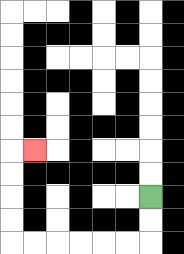{'start': '[6, 8]', 'end': '[1, 6]', 'path_directions': 'D,D,L,L,L,L,L,L,U,U,U,U,R', 'path_coordinates': '[[6, 8], [6, 9], [6, 10], [5, 10], [4, 10], [3, 10], [2, 10], [1, 10], [0, 10], [0, 9], [0, 8], [0, 7], [0, 6], [1, 6]]'}